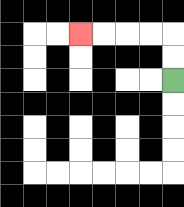{'start': '[7, 3]', 'end': '[3, 1]', 'path_directions': 'U,U,L,L,L,L', 'path_coordinates': '[[7, 3], [7, 2], [7, 1], [6, 1], [5, 1], [4, 1], [3, 1]]'}